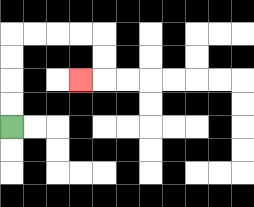{'start': '[0, 5]', 'end': '[3, 3]', 'path_directions': 'U,U,U,U,R,R,R,R,D,D,L', 'path_coordinates': '[[0, 5], [0, 4], [0, 3], [0, 2], [0, 1], [1, 1], [2, 1], [3, 1], [4, 1], [4, 2], [4, 3], [3, 3]]'}